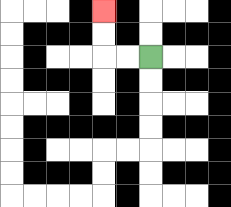{'start': '[6, 2]', 'end': '[4, 0]', 'path_directions': 'L,L,U,U', 'path_coordinates': '[[6, 2], [5, 2], [4, 2], [4, 1], [4, 0]]'}